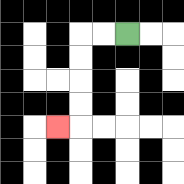{'start': '[5, 1]', 'end': '[2, 5]', 'path_directions': 'L,L,D,D,D,D,L', 'path_coordinates': '[[5, 1], [4, 1], [3, 1], [3, 2], [3, 3], [3, 4], [3, 5], [2, 5]]'}